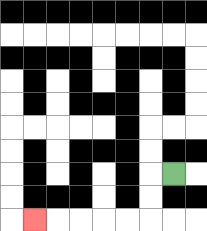{'start': '[7, 7]', 'end': '[1, 9]', 'path_directions': 'L,D,D,L,L,L,L,L', 'path_coordinates': '[[7, 7], [6, 7], [6, 8], [6, 9], [5, 9], [4, 9], [3, 9], [2, 9], [1, 9]]'}